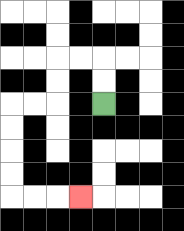{'start': '[4, 4]', 'end': '[3, 8]', 'path_directions': 'U,U,L,L,D,D,L,L,D,D,D,D,R,R,R', 'path_coordinates': '[[4, 4], [4, 3], [4, 2], [3, 2], [2, 2], [2, 3], [2, 4], [1, 4], [0, 4], [0, 5], [0, 6], [0, 7], [0, 8], [1, 8], [2, 8], [3, 8]]'}